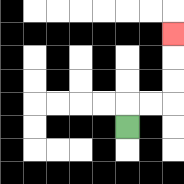{'start': '[5, 5]', 'end': '[7, 1]', 'path_directions': 'U,R,R,U,U,U', 'path_coordinates': '[[5, 5], [5, 4], [6, 4], [7, 4], [7, 3], [7, 2], [7, 1]]'}